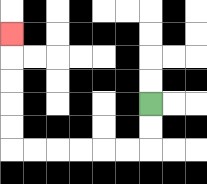{'start': '[6, 4]', 'end': '[0, 1]', 'path_directions': 'D,D,L,L,L,L,L,L,U,U,U,U,U', 'path_coordinates': '[[6, 4], [6, 5], [6, 6], [5, 6], [4, 6], [3, 6], [2, 6], [1, 6], [0, 6], [0, 5], [0, 4], [0, 3], [0, 2], [0, 1]]'}